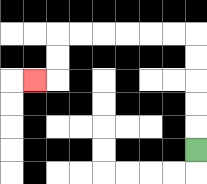{'start': '[8, 6]', 'end': '[1, 3]', 'path_directions': 'U,U,U,U,U,L,L,L,L,L,L,D,D,L', 'path_coordinates': '[[8, 6], [8, 5], [8, 4], [8, 3], [8, 2], [8, 1], [7, 1], [6, 1], [5, 1], [4, 1], [3, 1], [2, 1], [2, 2], [2, 3], [1, 3]]'}